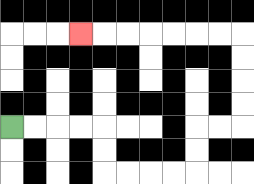{'start': '[0, 5]', 'end': '[3, 1]', 'path_directions': 'R,R,R,R,D,D,R,R,R,R,U,U,R,R,U,U,U,U,L,L,L,L,L,L,L', 'path_coordinates': '[[0, 5], [1, 5], [2, 5], [3, 5], [4, 5], [4, 6], [4, 7], [5, 7], [6, 7], [7, 7], [8, 7], [8, 6], [8, 5], [9, 5], [10, 5], [10, 4], [10, 3], [10, 2], [10, 1], [9, 1], [8, 1], [7, 1], [6, 1], [5, 1], [4, 1], [3, 1]]'}